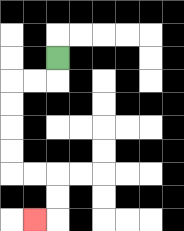{'start': '[2, 2]', 'end': '[1, 9]', 'path_directions': 'D,L,L,D,D,D,D,R,R,D,D,L', 'path_coordinates': '[[2, 2], [2, 3], [1, 3], [0, 3], [0, 4], [0, 5], [0, 6], [0, 7], [1, 7], [2, 7], [2, 8], [2, 9], [1, 9]]'}